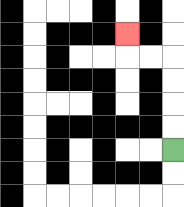{'start': '[7, 6]', 'end': '[5, 1]', 'path_directions': 'U,U,U,U,L,L,U', 'path_coordinates': '[[7, 6], [7, 5], [7, 4], [7, 3], [7, 2], [6, 2], [5, 2], [5, 1]]'}